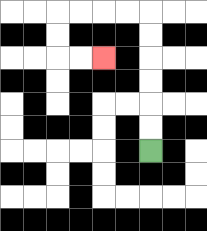{'start': '[6, 6]', 'end': '[4, 2]', 'path_directions': 'U,U,U,U,U,U,L,L,L,L,D,D,R,R', 'path_coordinates': '[[6, 6], [6, 5], [6, 4], [6, 3], [6, 2], [6, 1], [6, 0], [5, 0], [4, 0], [3, 0], [2, 0], [2, 1], [2, 2], [3, 2], [4, 2]]'}